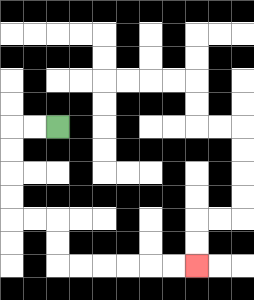{'start': '[2, 5]', 'end': '[8, 11]', 'path_directions': 'L,L,D,D,D,D,R,R,D,D,R,R,R,R,R,R', 'path_coordinates': '[[2, 5], [1, 5], [0, 5], [0, 6], [0, 7], [0, 8], [0, 9], [1, 9], [2, 9], [2, 10], [2, 11], [3, 11], [4, 11], [5, 11], [6, 11], [7, 11], [8, 11]]'}